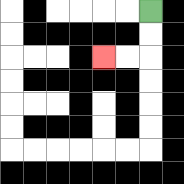{'start': '[6, 0]', 'end': '[4, 2]', 'path_directions': 'D,D,L,L', 'path_coordinates': '[[6, 0], [6, 1], [6, 2], [5, 2], [4, 2]]'}